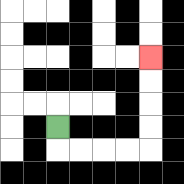{'start': '[2, 5]', 'end': '[6, 2]', 'path_directions': 'D,R,R,R,R,U,U,U,U', 'path_coordinates': '[[2, 5], [2, 6], [3, 6], [4, 6], [5, 6], [6, 6], [6, 5], [6, 4], [6, 3], [6, 2]]'}